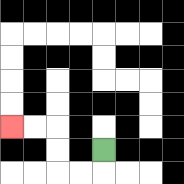{'start': '[4, 6]', 'end': '[0, 5]', 'path_directions': 'D,L,L,U,U,L,L', 'path_coordinates': '[[4, 6], [4, 7], [3, 7], [2, 7], [2, 6], [2, 5], [1, 5], [0, 5]]'}